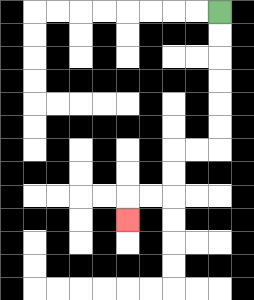{'start': '[9, 0]', 'end': '[5, 9]', 'path_directions': 'D,D,D,D,D,D,L,L,D,D,L,L,D', 'path_coordinates': '[[9, 0], [9, 1], [9, 2], [9, 3], [9, 4], [9, 5], [9, 6], [8, 6], [7, 6], [7, 7], [7, 8], [6, 8], [5, 8], [5, 9]]'}